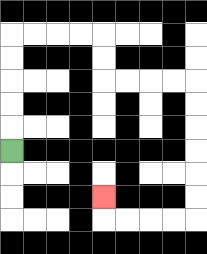{'start': '[0, 6]', 'end': '[4, 8]', 'path_directions': 'U,U,U,U,U,R,R,R,R,D,D,R,R,R,R,D,D,D,D,D,D,L,L,L,L,U', 'path_coordinates': '[[0, 6], [0, 5], [0, 4], [0, 3], [0, 2], [0, 1], [1, 1], [2, 1], [3, 1], [4, 1], [4, 2], [4, 3], [5, 3], [6, 3], [7, 3], [8, 3], [8, 4], [8, 5], [8, 6], [8, 7], [8, 8], [8, 9], [7, 9], [6, 9], [5, 9], [4, 9], [4, 8]]'}